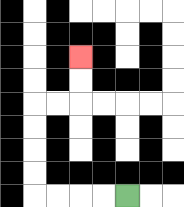{'start': '[5, 8]', 'end': '[3, 2]', 'path_directions': 'L,L,L,L,U,U,U,U,R,R,U,U', 'path_coordinates': '[[5, 8], [4, 8], [3, 8], [2, 8], [1, 8], [1, 7], [1, 6], [1, 5], [1, 4], [2, 4], [3, 4], [3, 3], [3, 2]]'}